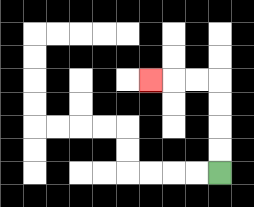{'start': '[9, 7]', 'end': '[6, 3]', 'path_directions': 'U,U,U,U,L,L,L', 'path_coordinates': '[[9, 7], [9, 6], [9, 5], [9, 4], [9, 3], [8, 3], [7, 3], [6, 3]]'}